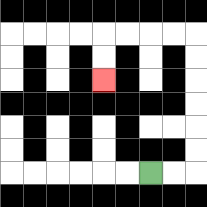{'start': '[6, 7]', 'end': '[4, 3]', 'path_directions': 'R,R,U,U,U,U,U,U,L,L,L,L,D,D', 'path_coordinates': '[[6, 7], [7, 7], [8, 7], [8, 6], [8, 5], [8, 4], [8, 3], [8, 2], [8, 1], [7, 1], [6, 1], [5, 1], [4, 1], [4, 2], [4, 3]]'}